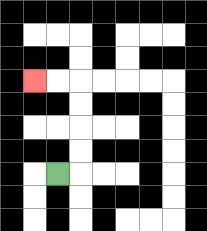{'start': '[2, 7]', 'end': '[1, 3]', 'path_directions': 'R,U,U,U,U,L,L', 'path_coordinates': '[[2, 7], [3, 7], [3, 6], [3, 5], [3, 4], [3, 3], [2, 3], [1, 3]]'}